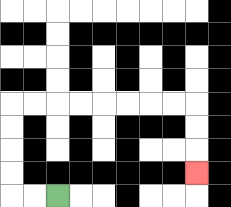{'start': '[2, 8]', 'end': '[8, 7]', 'path_directions': 'L,L,U,U,U,U,R,R,R,R,R,R,R,R,D,D,D', 'path_coordinates': '[[2, 8], [1, 8], [0, 8], [0, 7], [0, 6], [0, 5], [0, 4], [1, 4], [2, 4], [3, 4], [4, 4], [5, 4], [6, 4], [7, 4], [8, 4], [8, 5], [8, 6], [8, 7]]'}